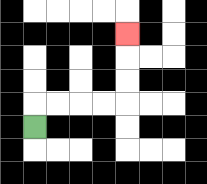{'start': '[1, 5]', 'end': '[5, 1]', 'path_directions': 'U,R,R,R,R,U,U,U', 'path_coordinates': '[[1, 5], [1, 4], [2, 4], [3, 4], [4, 4], [5, 4], [5, 3], [5, 2], [5, 1]]'}